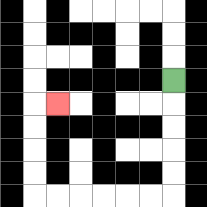{'start': '[7, 3]', 'end': '[2, 4]', 'path_directions': 'D,D,D,D,D,L,L,L,L,L,L,U,U,U,U,R', 'path_coordinates': '[[7, 3], [7, 4], [7, 5], [7, 6], [7, 7], [7, 8], [6, 8], [5, 8], [4, 8], [3, 8], [2, 8], [1, 8], [1, 7], [1, 6], [1, 5], [1, 4], [2, 4]]'}